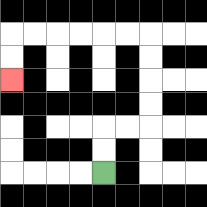{'start': '[4, 7]', 'end': '[0, 3]', 'path_directions': 'U,U,R,R,U,U,U,U,L,L,L,L,L,L,D,D', 'path_coordinates': '[[4, 7], [4, 6], [4, 5], [5, 5], [6, 5], [6, 4], [6, 3], [6, 2], [6, 1], [5, 1], [4, 1], [3, 1], [2, 1], [1, 1], [0, 1], [0, 2], [0, 3]]'}